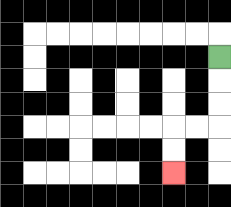{'start': '[9, 2]', 'end': '[7, 7]', 'path_directions': 'D,D,D,L,L,D,D', 'path_coordinates': '[[9, 2], [9, 3], [9, 4], [9, 5], [8, 5], [7, 5], [7, 6], [7, 7]]'}